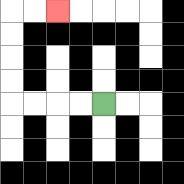{'start': '[4, 4]', 'end': '[2, 0]', 'path_directions': 'L,L,L,L,U,U,U,U,R,R', 'path_coordinates': '[[4, 4], [3, 4], [2, 4], [1, 4], [0, 4], [0, 3], [0, 2], [0, 1], [0, 0], [1, 0], [2, 0]]'}